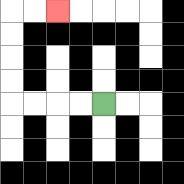{'start': '[4, 4]', 'end': '[2, 0]', 'path_directions': 'L,L,L,L,U,U,U,U,R,R', 'path_coordinates': '[[4, 4], [3, 4], [2, 4], [1, 4], [0, 4], [0, 3], [0, 2], [0, 1], [0, 0], [1, 0], [2, 0]]'}